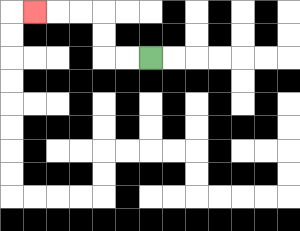{'start': '[6, 2]', 'end': '[1, 0]', 'path_directions': 'L,L,U,U,L,L,L', 'path_coordinates': '[[6, 2], [5, 2], [4, 2], [4, 1], [4, 0], [3, 0], [2, 0], [1, 0]]'}